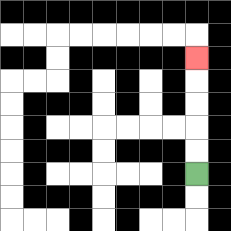{'start': '[8, 7]', 'end': '[8, 2]', 'path_directions': 'U,U,U,U,U', 'path_coordinates': '[[8, 7], [8, 6], [8, 5], [8, 4], [8, 3], [8, 2]]'}